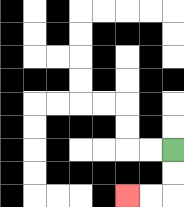{'start': '[7, 6]', 'end': '[5, 8]', 'path_directions': 'D,D,L,L', 'path_coordinates': '[[7, 6], [7, 7], [7, 8], [6, 8], [5, 8]]'}